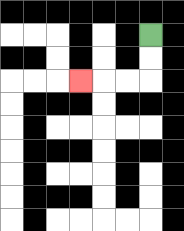{'start': '[6, 1]', 'end': '[3, 3]', 'path_directions': 'D,D,L,L,L', 'path_coordinates': '[[6, 1], [6, 2], [6, 3], [5, 3], [4, 3], [3, 3]]'}